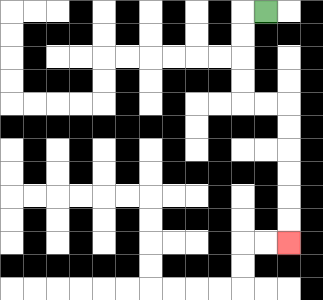{'start': '[11, 0]', 'end': '[12, 10]', 'path_directions': 'L,D,D,D,D,R,R,D,D,D,D,D,D', 'path_coordinates': '[[11, 0], [10, 0], [10, 1], [10, 2], [10, 3], [10, 4], [11, 4], [12, 4], [12, 5], [12, 6], [12, 7], [12, 8], [12, 9], [12, 10]]'}